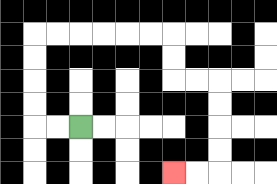{'start': '[3, 5]', 'end': '[7, 7]', 'path_directions': 'L,L,U,U,U,U,R,R,R,R,R,R,D,D,R,R,D,D,D,D,L,L', 'path_coordinates': '[[3, 5], [2, 5], [1, 5], [1, 4], [1, 3], [1, 2], [1, 1], [2, 1], [3, 1], [4, 1], [5, 1], [6, 1], [7, 1], [7, 2], [7, 3], [8, 3], [9, 3], [9, 4], [9, 5], [9, 6], [9, 7], [8, 7], [7, 7]]'}